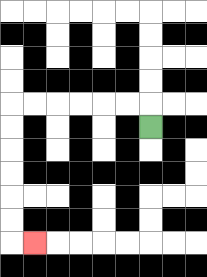{'start': '[6, 5]', 'end': '[1, 10]', 'path_directions': 'U,L,L,L,L,L,L,D,D,D,D,D,D,R', 'path_coordinates': '[[6, 5], [6, 4], [5, 4], [4, 4], [3, 4], [2, 4], [1, 4], [0, 4], [0, 5], [0, 6], [0, 7], [0, 8], [0, 9], [0, 10], [1, 10]]'}